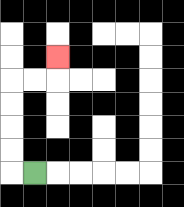{'start': '[1, 7]', 'end': '[2, 2]', 'path_directions': 'L,U,U,U,U,R,R,U', 'path_coordinates': '[[1, 7], [0, 7], [0, 6], [0, 5], [0, 4], [0, 3], [1, 3], [2, 3], [2, 2]]'}